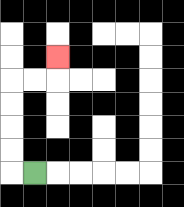{'start': '[1, 7]', 'end': '[2, 2]', 'path_directions': 'L,U,U,U,U,R,R,U', 'path_coordinates': '[[1, 7], [0, 7], [0, 6], [0, 5], [0, 4], [0, 3], [1, 3], [2, 3], [2, 2]]'}